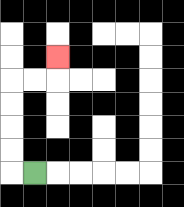{'start': '[1, 7]', 'end': '[2, 2]', 'path_directions': 'L,U,U,U,U,R,R,U', 'path_coordinates': '[[1, 7], [0, 7], [0, 6], [0, 5], [0, 4], [0, 3], [1, 3], [2, 3], [2, 2]]'}